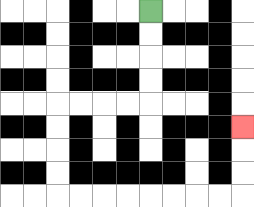{'start': '[6, 0]', 'end': '[10, 5]', 'path_directions': 'D,D,D,D,L,L,L,L,D,D,D,D,R,R,R,R,R,R,R,R,U,U,U', 'path_coordinates': '[[6, 0], [6, 1], [6, 2], [6, 3], [6, 4], [5, 4], [4, 4], [3, 4], [2, 4], [2, 5], [2, 6], [2, 7], [2, 8], [3, 8], [4, 8], [5, 8], [6, 8], [7, 8], [8, 8], [9, 8], [10, 8], [10, 7], [10, 6], [10, 5]]'}